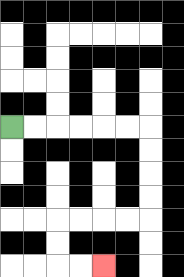{'start': '[0, 5]', 'end': '[4, 11]', 'path_directions': 'R,R,R,R,R,R,D,D,D,D,L,L,L,L,D,D,R,R', 'path_coordinates': '[[0, 5], [1, 5], [2, 5], [3, 5], [4, 5], [5, 5], [6, 5], [6, 6], [6, 7], [6, 8], [6, 9], [5, 9], [4, 9], [3, 9], [2, 9], [2, 10], [2, 11], [3, 11], [4, 11]]'}